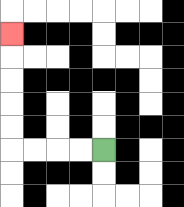{'start': '[4, 6]', 'end': '[0, 1]', 'path_directions': 'L,L,L,L,U,U,U,U,U', 'path_coordinates': '[[4, 6], [3, 6], [2, 6], [1, 6], [0, 6], [0, 5], [0, 4], [0, 3], [0, 2], [0, 1]]'}